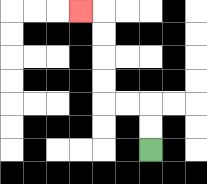{'start': '[6, 6]', 'end': '[3, 0]', 'path_directions': 'U,U,L,L,U,U,U,U,L', 'path_coordinates': '[[6, 6], [6, 5], [6, 4], [5, 4], [4, 4], [4, 3], [4, 2], [4, 1], [4, 0], [3, 0]]'}